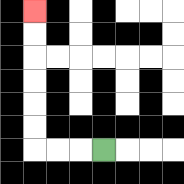{'start': '[4, 6]', 'end': '[1, 0]', 'path_directions': 'L,L,L,U,U,U,U,U,U', 'path_coordinates': '[[4, 6], [3, 6], [2, 6], [1, 6], [1, 5], [1, 4], [1, 3], [1, 2], [1, 1], [1, 0]]'}